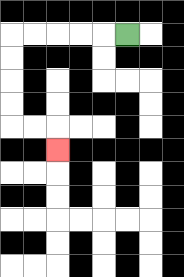{'start': '[5, 1]', 'end': '[2, 6]', 'path_directions': 'L,L,L,L,L,D,D,D,D,R,R,D', 'path_coordinates': '[[5, 1], [4, 1], [3, 1], [2, 1], [1, 1], [0, 1], [0, 2], [0, 3], [0, 4], [0, 5], [1, 5], [2, 5], [2, 6]]'}